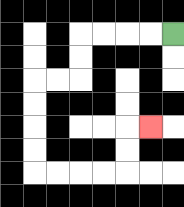{'start': '[7, 1]', 'end': '[6, 5]', 'path_directions': 'L,L,L,L,D,D,L,L,D,D,D,D,R,R,R,R,U,U,R', 'path_coordinates': '[[7, 1], [6, 1], [5, 1], [4, 1], [3, 1], [3, 2], [3, 3], [2, 3], [1, 3], [1, 4], [1, 5], [1, 6], [1, 7], [2, 7], [3, 7], [4, 7], [5, 7], [5, 6], [5, 5], [6, 5]]'}